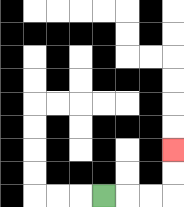{'start': '[4, 8]', 'end': '[7, 6]', 'path_directions': 'R,R,R,U,U', 'path_coordinates': '[[4, 8], [5, 8], [6, 8], [7, 8], [7, 7], [7, 6]]'}